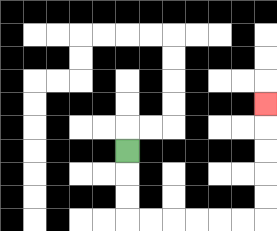{'start': '[5, 6]', 'end': '[11, 4]', 'path_directions': 'D,D,D,R,R,R,R,R,R,U,U,U,U,U', 'path_coordinates': '[[5, 6], [5, 7], [5, 8], [5, 9], [6, 9], [7, 9], [8, 9], [9, 9], [10, 9], [11, 9], [11, 8], [11, 7], [11, 6], [11, 5], [11, 4]]'}